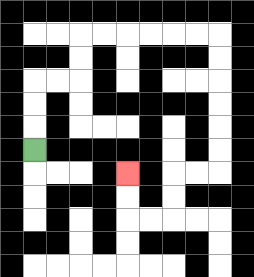{'start': '[1, 6]', 'end': '[5, 7]', 'path_directions': 'U,U,U,R,R,U,U,R,R,R,R,R,R,D,D,D,D,D,D,L,L,D,D,L,L,U,U', 'path_coordinates': '[[1, 6], [1, 5], [1, 4], [1, 3], [2, 3], [3, 3], [3, 2], [3, 1], [4, 1], [5, 1], [6, 1], [7, 1], [8, 1], [9, 1], [9, 2], [9, 3], [9, 4], [9, 5], [9, 6], [9, 7], [8, 7], [7, 7], [7, 8], [7, 9], [6, 9], [5, 9], [5, 8], [5, 7]]'}